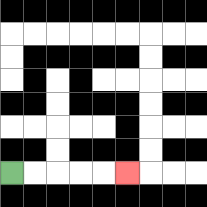{'start': '[0, 7]', 'end': '[5, 7]', 'path_directions': 'R,R,R,R,R', 'path_coordinates': '[[0, 7], [1, 7], [2, 7], [3, 7], [4, 7], [5, 7]]'}